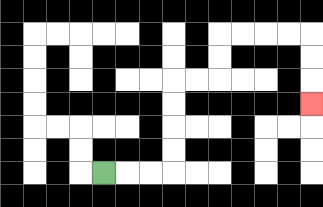{'start': '[4, 7]', 'end': '[13, 4]', 'path_directions': 'R,R,R,U,U,U,U,R,R,U,U,R,R,R,R,D,D,D', 'path_coordinates': '[[4, 7], [5, 7], [6, 7], [7, 7], [7, 6], [7, 5], [7, 4], [7, 3], [8, 3], [9, 3], [9, 2], [9, 1], [10, 1], [11, 1], [12, 1], [13, 1], [13, 2], [13, 3], [13, 4]]'}